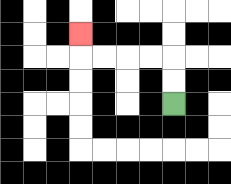{'start': '[7, 4]', 'end': '[3, 1]', 'path_directions': 'U,U,L,L,L,L,U', 'path_coordinates': '[[7, 4], [7, 3], [7, 2], [6, 2], [5, 2], [4, 2], [3, 2], [3, 1]]'}